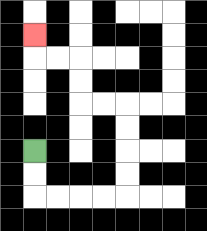{'start': '[1, 6]', 'end': '[1, 1]', 'path_directions': 'D,D,R,R,R,R,U,U,U,U,L,L,U,U,L,L,U', 'path_coordinates': '[[1, 6], [1, 7], [1, 8], [2, 8], [3, 8], [4, 8], [5, 8], [5, 7], [5, 6], [5, 5], [5, 4], [4, 4], [3, 4], [3, 3], [3, 2], [2, 2], [1, 2], [1, 1]]'}